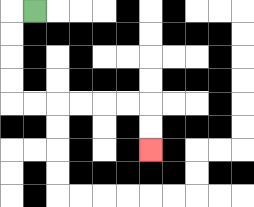{'start': '[1, 0]', 'end': '[6, 6]', 'path_directions': 'L,D,D,D,D,R,R,R,R,R,R,D,D', 'path_coordinates': '[[1, 0], [0, 0], [0, 1], [0, 2], [0, 3], [0, 4], [1, 4], [2, 4], [3, 4], [4, 4], [5, 4], [6, 4], [6, 5], [6, 6]]'}